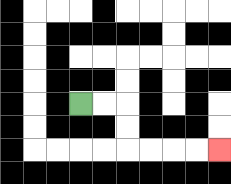{'start': '[3, 4]', 'end': '[9, 6]', 'path_directions': 'R,R,D,D,R,R,R,R', 'path_coordinates': '[[3, 4], [4, 4], [5, 4], [5, 5], [5, 6], [6, 6], [7, 6], [8, 6], [9, 6]]'}